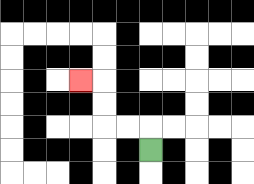{'start': '[6, 6]', 'end': '[3, 3]', 'path_directions': 'U,L,L,U,U,L', 'path_coordinates': '[[6, 6], [6, 5], [5, 5], [4, 5], [4, 4], [4, 3], [3, 3]]'}